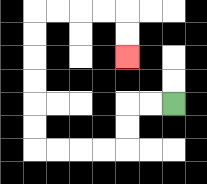{'start': '[7, 4]', 'end': '[5, 2]', 'path_directions': 'L,L,D,D,L,L,L,L,U,U,U,U,U,U,R,R,R,R,D,D', 'path_coordinates': '[[7, 4], [6, 4], [5, 4], [5, 5], [5, 6], [4, 6], [3, 6], [2, 6], [1, 6], [1, 5], [1, 4], [1, 3], [1, 2], [1, 1], [1, 0], [2, 0], [3, 0], [4, 0], [5, 0], [5, 1], [5, 2]]'}